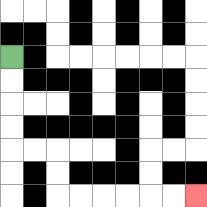{'start': '[0, 2]', 'end': '[8, 8]', 'path_directions': 'D,D,D,D,R,R,D,D,R,R,R,R,R,R', 'path_coordinates': '[[0, 2], [0, 3], [0, 4], [0, 5], [0, 6], [1, 6], [2, 6], [2, 7], [2, 8], [3, 8], [4, 8], [5, 8], [6, 8], [7, 8], [8, 8]]'}